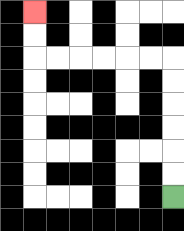{'start': '[7, 8]', 'end': '[1, 0]', 'path_directions': 'U,U,U,U,U,U,L,L,L,L,L,L,U,U', 'path_coordinates': '[[7, 8], [7, 7], [7, 6], [7, 5], [7, 4], [7, 3], [7, 2], [6, 2], [5, 2], [4, 2], [3, 2], [2, 2], [1, 2], [1, 1], [1, 0]]'}